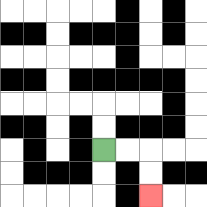{'start': '[4, 6]', 'end': '[6, 8]', 'path_directions': 'R,R,D,D', 'path_coordinates': '[[4, 6], [5, 6], [6, 6], [6, 7], [6, 8]]'}